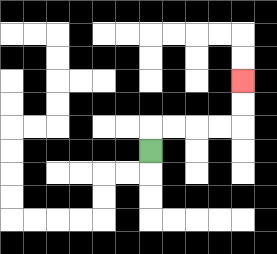{'start': '[6, 6]', 'end': '[10, 3]', 'path_directions': 'U,R,R,R,R,U,U', 'path_coordinates': '[[6, 6], [6, 5], [7, 5], [8, 5], [9, 5], [10, 5], [10, 4], [10, 3]]'}